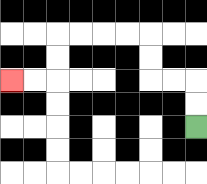{'start': '[8, 5]', 'end': '[0, 3]', 'path_directions': 'U,U,L,L,U,U,L,L,L,L,D,D,L,L', 'path_coordinates': '[[8, 5], [8, 4], [8, 3], [7, 3], [6, 3], [6, 2], [6, 1], [5, 1], [4, 1], [3, 1], [2, 1], [2, 2], [2, 3], [1, 3], [0, 3]]'}